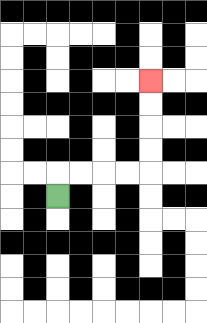{'start': '[2, 8]', 'end': '[6, 3]', 'path_directions': 'U,R,R,R,R,U,U,U,U', 'path_coordinates': '[[2, 8], [2, 7], [3, 7], [4, 7], [5, 7], [6, 7], [6, 6], [6, 5], [6, 4], [6, 3]]'}